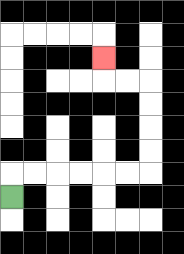{'start': '[0, 8]', 'end': '[4, 2]', 'path_directions': 'U,R,R,R,R,R,R,U,U,U,U,L,L,U', 'path_coordinates': '[[0, 8], [0, 7], [1, 7], [2, 7], [3, 7], [4, 7], [5, 7], [6, 7], [6, 6], [6, 5], [6, 4], [6, 3], [5, 3], [4, 3], [4, 2]]'}